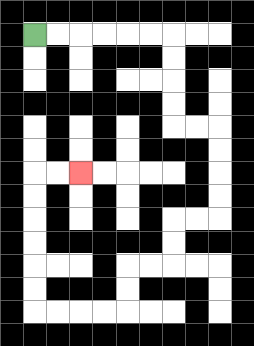{'start': '[1, 1]', 'end': '[3, 7]', 'path_directions': 'R,R,R,R,R,R,D,D,D,D,R,R,D,D,D,D,L,L,D,D,L,L,D,D,L,L,L,L,U,U,U,U,U,U,R,R', 'path_coordinates': '[[1, 1], [2, 1], [3, 1], [4, 1], [5, 1], [6, 1], [7, 1], [7, 2], [7, 3], [7, 4], [7, 5], [8, 5], [9, 5], [9, 6], [9, 7], [9, 8], [9, 9], [8, 9], [7, 9], [7, 10], [7, 11], [6, 11], [5, 11], [5, 12], [5, 13], [4, 13], [3, 13], [2, 13], [1, 13], [1, 12], [1, 11], [1, 10], [1, 9], [1, 8], [1, 7], [2, 7], [3, 7]]'}